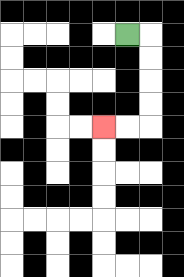{'start': '[5, 1]', 'end': '[4, 5]', 'path_directions': 'R,D,D,D,D,L,L', 'path_coordinates': '[[5, 1], [6, 1], [6, 2], [6, 3], [6, 4], [6, 5], [5, 5], [4, 5]]'}